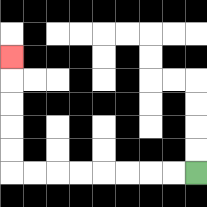{'start': '[8, 7]', 'end': '[0, 2]', 'path_directions': 'L,L,L,L,L,L,L,L,U,U,U,U,U', 'path_coordinates': '[[8, 7], [7, 7], [6, 7], [5, 7], [4, 7], [3, 7], [2, 7], [1, 7], [0, 7], [0, 6], [0, 5], [0, 4], [0, 3], [0, 2]]'}